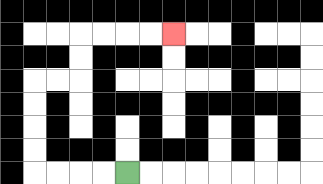{'start': '[5, 7]', 'end': '[7, 1]', 'path_directions': 'L,L,L,L,U,U,U,U,R,R,U,U,R,R,R,R', 'path_coordinates': '[[5, 7], [4, 7], [3, 7], [2, 7], [1, 7], [1, 6], [1, 5], [1, 4], [1, 3], [2, 3], [3, 3], [3, 2], [3, 1], [4, 1], [5, 1], [6, 1], [7, 1]]'}